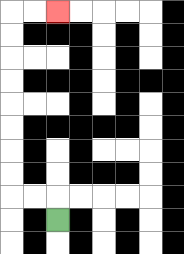{'start': '[2, 9]', 'end': '[2, 0]', 'path_directions': 'U,L,L,U,U,U,U,U,U,U,U,R,R', 'path_coordinates': '[[2, 9], [2, 8], [1, 8], [0, 8], [0, 7], [0, 6], [0, 5], [0, 4], [0, 3], [0, 2], [0, 1], [0, 0], [1, 0], [2, 0]]'}